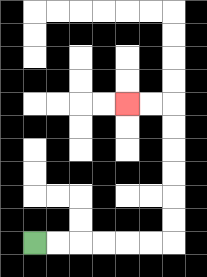{'start': '[1, 10]', 'end': '[5, 4]', 'path_directions': 'R,R,R,R,R,R,U,U,U,U,U,U,L,L', 'path_coordinates': '[[1, 10], [2, 10], [3, 10], [4, 10], [5, 10], [6, 10], [7, 10], [7, 9], [7, 8], [7, 7], [7, 6], [7, 5], [7, 4], [6, 4], [5, 4]]'}